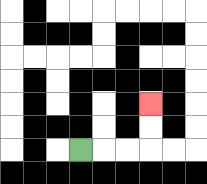{'start': '[3, 6]', 'end': '[6, 4]', 'path_directions': 'R,R,R,U,U', 'path_coordinates': '[[3, 6], [4, 6], [5, 6], [6, 6], [6, 5], [6, 4]]'}